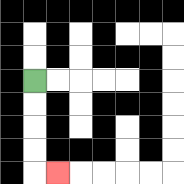{'start': '[1, 3]', 'end': '[2, 7]', 'path_directions': 'D,D,D,D,R', 'path_coordinates': '[[1, 3], [1, 4], [1, 5], [1, 6], [1, 7], [2, 7]]'}